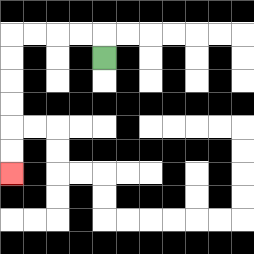{'start': '[4, 2]', 'end': '[0, 7]', 'path_directions': 'U,L,L,L,L,D,D,D,D,D,D', 'path_coordinates': '[[4, 2], [4, 1], [3, 1], [2, 1], [1, 1], [0, 1], [0, 2], [0, 3], [0, 4], [0, 5], [0, 6], [0, 7]]'}